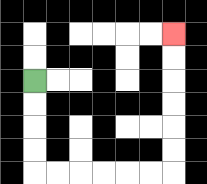{'start': '[1, 3]', 'end': '[7, 1]', 'path_directions': 'D,D,D,D,R,R,R,R,R,R,U,U,U,U,U,U', 'path_coordinates': '[[1, 3], [1, 4], [1, 5], [1, 6], [1, 7], [2, 7], [3, 7], [4, 7], [5, 7], [6, 7], [7, 7], [7, 6], [7, 5], [7, 4], [7, 3], [7, 2], [7, 1]]'}